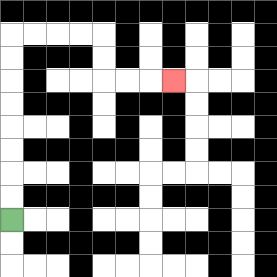{'start': '[0, 9]', 'end': '[7, 3]', 'path_directions': 'U,U,U,U,U,U,U,U,R,R,R,R,D,D,R,R,R', 'path_coordinates': '[[0, 9], [0, 8], [0, 7], [0, 6], [0, 5], [0, 4], [0, 3], [0, 2], [0, 1], [1, 1], [2, 1], [3, 1], [4, 1], [4, 2], [4, 3], [5, 3], [6, 3], [7, 3]]'}